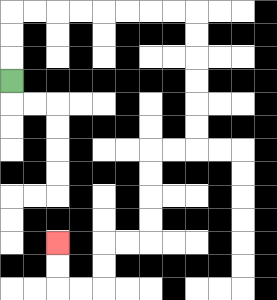{'start': '[0, 3]', 'end': '[2, 10]', 'path_directions': 'U,U,U,R,R,R,R,R,R,R,R,D,D,D,D,D,D,L,L,D,D,D,D,L,L,D,D,L,L,U,U', 'path_coordinates': '[[0, 3], [0, 2], [0, 1], [0, 0], [1, 0], [2, 0], [3, 0], [4, 0], [5, 0], [6, 0], [7, 0], [8, 0], [8, 1], [8, 2], [8, 3], [8, 4], [8, 5], [8, 6], [7, 6], [6, 6], [6, 7], [6, 8], [6, 9], [6, 10], [5, 10], [4, 10], [4, 11], [4, 12], [3, 12], [2, 12], [2, 11], [2, 10]]'}